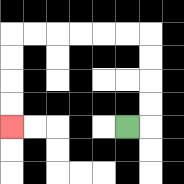{'start': '[5, 5]', 'end': '[0, 5]', 'path_directions': 'R,U,U,U,U,L,L,L,L,L,L,D,D,D,D', 'path_coordinates': '[[5, 5], [6, 5], [6, 4], [6, 3], [6, 2], [6, 1], [5, 1], [4, 1], [3, 1], [2, 1], [1, 1], [0, 1], [0, 2], [0, 3], [0, 4], [0, 5]]'}